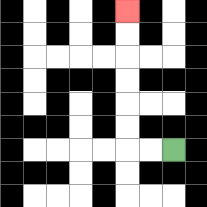{'start': '[7, 6]', 'end': '[5, 0]', 'path_directions': 'L,L,U,U,U,U,U,U', 'path_coordinates': '[[7, 6], [6, 6], [5, 6], [5, 5], [5, 4], [5, 3], [5, 2], [5, 1], [5, 0]]'}